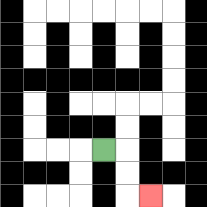{'start': '[4, 6]', 'end': '[6, 8]', 'path_directions': 'R,D,D,R', 'path_coordinates': '[[4, 6], [5, 6], [5, 7], [5, 8], [6, 8]]'}